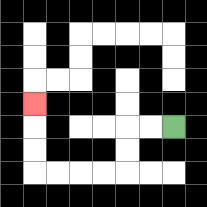{'start': '[7, 5]', 'end': '[1, 4]', 'path_directions': 'L,L,D,D,L,L,L,L,U,U,U', 'path_coordinates': '[[7, 5], [6, 5], [5, 5], [5, 6], [5, 7], [4, 7], [3, 7], [2, 7], [1, 7], [1, 6], [1, 5], [1, 4]]'}